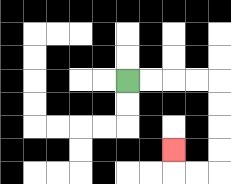{'start': '[5, 3]', 'end': '[7, 6]', 'path_directions': 'R,R,R,R,D,D,D,D,L,L,U', 'path_coordinates': '[[5, 3], [6, 3], [7, 3], [8, 3], [9, 3], [9, 4], [9, 5], [9, 6], [9, 7], [8, 7], [7, 7], [7, 6]]'}